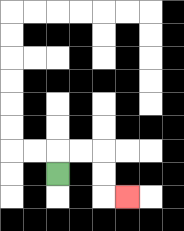{'start': '[2, 7]', 'end': '[5, 8]', 'path_directions': 'U,R,R,D,D,R', 'path_coordinates': '[[2, 7], [2, 6], [3, 6], [4, 6], [4, 7], [4, 8], [5, 8]]'}